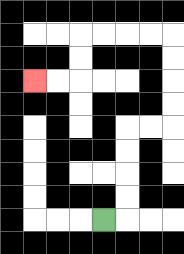{'start': '[4, 9]', 'end': '[1, 3]', 'path_directions': 'R,U,U,U,U,R,R,U,U,U,U,L,L,L,L,D,D,L,L', 'path_coordinates': '[[4, 9], [5, 9], [5, 8], [5, 7], [5, 6], [5, 5], [6, 5], [7, 5], [7, 4], [7, 3], [7, 2], [7, 1], [6, 1], [5, 1], [4, 1], [3, 1], [3, 2], [3, 3], [2, 3], [1, 3]]'}